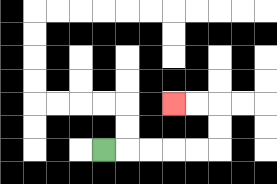{'start': '[4, 6]', 'end': '[7, 4]', 'path_directions': 'R,R,R,R,R,U,U,L,L', 'path_coordinates': '[[4, 6], [5, 6], [6, 6], [7, 6], [8, 6], [9, 6], [9, 5], [9, 4], [8, 4], [7, 4]]'}